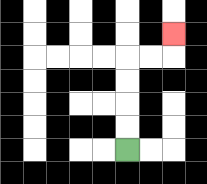{'start': '[5, 6]', 'end': '[7, 1]', 'path_directions': 'U,U,U,U,R,R,U', 'path_coordinates': '[[5, 6], [5, 5], [5, 4], [5, 3], [5, 2], [6, 2], [7, 2], [7, 1]]'}